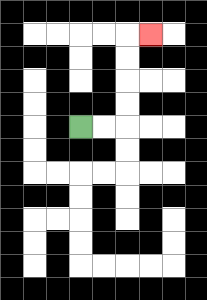{'start': '[3, 5]', 'end': '[6, 1]', 'path_directions': 'R,R,U,U,U,U,R', 'path_coordinates': '[[3, 5], [4, 5], [5, 5], [5, 4], [5, 3], [5, 2], [5, 1], [6, 1]]'}